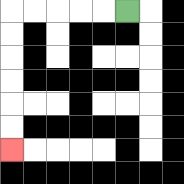{'start': '[5, 0]', 'end': '[0, 6]', 'path_directions': 'L,L,L,L,L,D,D,D,D,D,D', 'path_coordinates': '[[5, 0], [4, 0], [3, 0], [2, 0], [1, 0], [0, 0], [0, 1], [0, 2], [0, 3], [0, 4], [0, 5], [0, 6]]'}